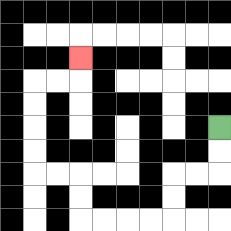{'start': '[9, 5]', 'end': '[3, 2]', 'path_directions': 'D,D,L,L,D,D,L,L,L,L,U,U,L,L,U,U,U,U,R,R,U', 'path_coordinates': '[[9, 5], [9, 6], [9, 7], [8, 7], [7, 7], [7, 8], [7, 9], [6, 9], [5, 9], [4, 9], [3, 9], [3, 8], [3, 7], [2, 7], [1, 7], [1, 6], [1, 5], [1, 4], [1, 3], [2, 3], [3, 3], [3, 2]]'}